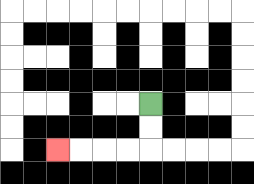{'start': '[6, 4]', 'end': '[2, 6]', 'path_directions': 'D,D,L,L,L,L', 'path_coordinates': '[[6, 4], [6, 5], [6, 6], [5, 6], [4, 6], [3, 6], [2, 6]]'}